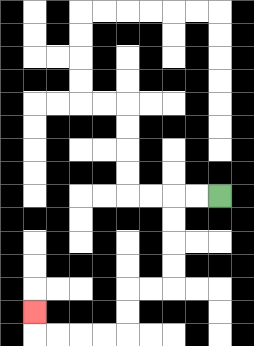{'start': '[9, 8]', 'end': '[1, 13]', 'path_directions': 'L,L,D,D,D,D,L,L,D,D,L,L,L,L,U', 'path_coordinates': '[[9, 8], [8, 8], [7, 8], [7, 9], [7, 10], [7, 11], [7, 12], [6, 12], [5, 12], [5, 13], [5, 14], [4, 14], [3, 14], [2, 14], [1, 14], [1, 13]]'}